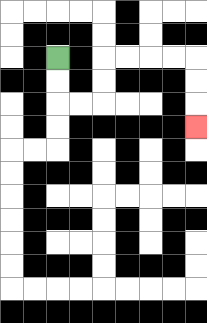{'start': '[2, 2]', 'end': '[8, 5]', 'path_directions': 'D,D,R,R,U,U,R,R,R,R,D,D,D', 'path_coordinates': '[[2, 2], [2, 3], [2, 4], [3, 4], [4, 4], [4, 3], [4, 2], [5, 2], [6, 2], [7, 2], [8, 2], [8, 3], [8, 4], [8, 5]]'}